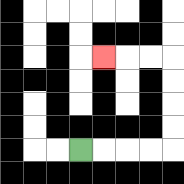{'start': '[3, 6]', 'end': '[4, 2]', 'path_directions': 'R,R,R,R,U,U,U,U,L,L,L', 'path_coordinates': '[[3, 6], [4, 6], [5, 6], [6, 6], [7, 6], [7, 5], [7, 4], [7, 3], [7, 2], [6, 2], [5, 2], [4, 2]]'}